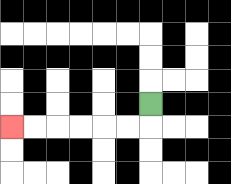{'start': '[6, 4]', 'end': '[0, 5]', 'path_directions': 'D,L,L,L,L,L,L', 'path_coordinates': '[[6, 4], [6, 5], [5, 5], [4, 5], [3, 5], [2, 5], [1, 5], [0, 5]]'}